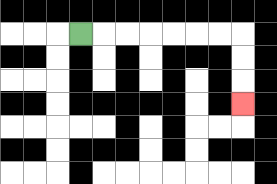{'start': '[3, 1]', 'end': '[10, 4]', 'path_directions': 'R,R,R,R,R,R,R,D,D,D', 'path_coordinates': '[[3, 1], [4, 1], [5, 1], [6, 1], [7, 1], [8, 1], [9, 1], [10, 1], [10, 2], [10, 3], [10, 4]]'}